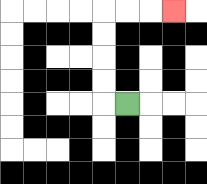{'start': '[5, 4]', 'end': '[7, 0]', 'path_directions': 'L,U,U,U,U,R,R,R', 'path_coordinates': '[[5, 4], [4, 4], [4, 3], [4, 2], [4, 1], [4, 0], [5, 0], [6, 0], [7, 0]]'}